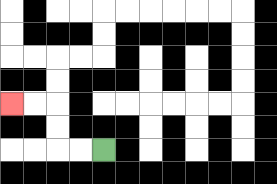{'start': '[4, 6]', 'end': '[0, 4]', 'path_directions': 'L,L,U,U,L,L', 'path_coordinates': '[[4, 6], [3, 6], [2, 6], [2, 5], [2, 4], [1, 4], [0, 4]]'}